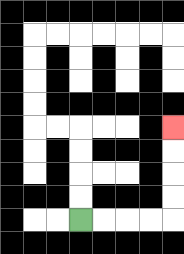{'start': '[3, 9]', 'end': '[7, 5]', 'path_directions': 'R,R,R,R,U,U,U,U', 'path_coordinates': '[[3, 9], [4, 9], [5, 9], [6, 9], [7, 9], [7, 8], [7, 7], [7, 6], [7, 5]]'}